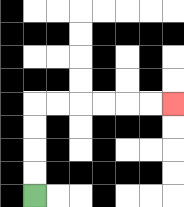{'start': '[1, 8]', 'end': '[7, 4]', 'path_directions': 'U,U,U,U,R,R,R,R,R,R', 'path_coordinates': '[[1, 8], [1, 7], [1, 6], [1, 5], [1, 4], [2, 4], [3, 4], [4, 4], [5, 4], [6, 4], [7, 4]]'}